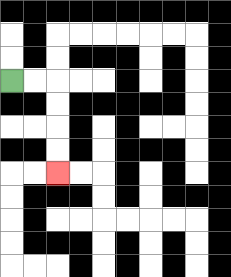{'start': '[0, 3]', 'end': '[2, 7]', 'path_directions': 'R,R,D,D,D,D', 'path_coordinates': '[[0, 3], [1, 3], [2, 3], [2, 4], [2, 5], [2, 6], [2, 7]]'}